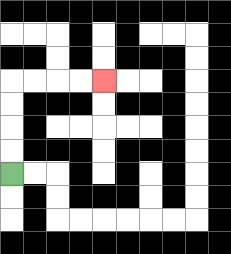{'start': '[0, 7]', 'end': '[4, 3]', 'path_directions': 'U,U,U,U,R,R,R,R', 'path_coordinates': '[[0, 7], [0, 6], [0, 5], [0, 4], [0, 3], [1, 3], [2, 3], [3, 3], [4, 3]]'}